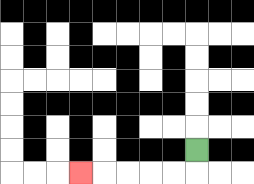{'start': '[8, 6]', 'end': '[3, 7]', 'path_directions': 'D,L,L,L,L,L', 'path_coordinates': '[[8, 6], [8, 7], [7, 7], [6, 7], [5, 7], [4, 7], [3, 7]]'}